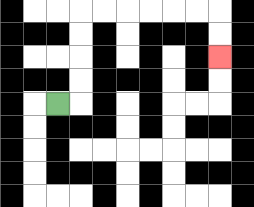{'start': '[2, 4]', 'end': '[9, 2]', 'path_directions': 'R,U,U,U,U,R,R,R,R,R,R,D,D', 'path_coordinates': '[[2, 4], [3, 4], [3, 3], [3, 2], [3, 1], [3, 0], [4, 0], [5, 0], [6, 0], [7, 0], [8, 0], [9, 0], [9, 1], [9, 2]]'}